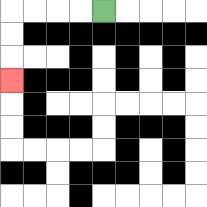{'start': '[4, 0]', 'end': '[0, 3]', 'path_directions': 'L,L,L,L,D,D,D', 'path_coordinates': '[[4, 0], [3, 0], [2, 0], [1, 0], [0, 0], [0, 1], [0, 2], [0, 3]]'}